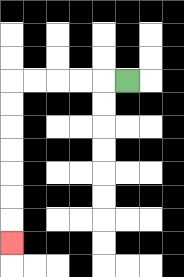{'start': '[5, 3]', 'end': '[0, 10]', 'path_directions': 'L,L,L,L,L,D,D,D,D,D,D,D', 'path_coordinates': '[[5, 3], [4, 3], [3, 3], [2, 3], [1, 3], [0, 3], [0, 4], [0, 5], [0, 6], [0, 7], [0, 8], [0, 9], [0, 10]]'}